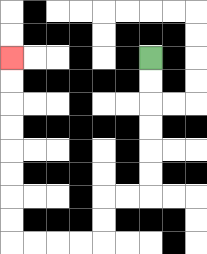{'start': '[6, 2]', 'end': '[0, 2]', 'path_directions': 'D,D,D,D,D,D,L,L,D,D,L,L,L,L,U,U,U,U,U,U,U,U', 'path_coordinates': '[[6, 2], [6, 3], [6, 4], [6, 5], [6, 6], [6, 7], [6, 8], [5, 8], [4, 8], [4, 9], [4, 10], [3, 10], [2, 10], [1, 10], [0, 10], [0, 9], [0, 8], [0, 7], [0, 6], [0, 5], [0, 4], [0, 3], [0, 2]]'}